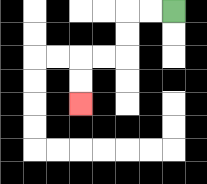{'start': '[7, 0]', 'end': '[3, 4]', 'path_directions': 'L,L,D,D,L,L,D,D', 'path_coordinates': '[[7, 0], [6, 0], [5, 0], [5, 1], [5, 2], [4, 2], [3, 2], [3, 3], [3, 4]]'}